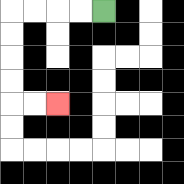{'start': '[4, 0]', 'end': '[2, 4]', 'path_directions': 'L,L,L,L,D,D,D,D,R,R', 'path_coordinates': '[[4, 0], [3, 0], [2, 0], [1, 0], [0, 0], [0, 1], [0, 2], [0, 3], [0, 4], [1, 4], [2, 4]]'}